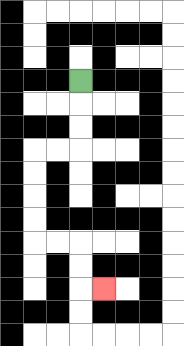{'start': '[3, 3]', 'end': '[4, 12]', 'path_directions': 'D,D,D,L,L,D,D,D,D,R,R,D,D,R', 'path_coordinates': '[[3, 3], [3, 4], [3, 5], [3, 6], [2, 6], [1, 6], [1, 7], [1, 8], [1, 9], [1, 10], [2, 10], [3, 10], [3, 11], [3, 12], [4, 12]]'}